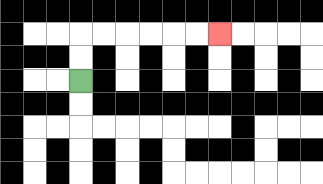{'start': '[3, 3]', 'end': '[9, 1]', 'path_directions': 'U,U,R,R,R,R,R,R', 'path_coordinates': '[[3, 3], [3, 2], [3, 1], [4, 1], [5, 1], [6, 1], [7, 1], [8, 1], [9, 1]]'}